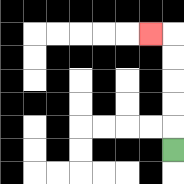{'start': '[7, 6]', 'end': '[6, 1]', 'path_directions': 'U,U,U,U,U,L', 'path_coordinates': '[[7, 6], [7, 5], [7, 4], [7, 3], [7, 2], [7, 1], [6, 1]]'}